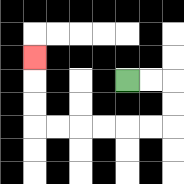{'start': '[5, 3]', 'end': '[1, 2]', 'path_directions': 'R,R,D,D,L,L,L,L,L,L,U,U,U', 'path_coordinates': '[[5, 3], [6, 3], [7, 3], [7, 4], [7, 5], [6, 5], [5, 5], [4, 5], [3, 5], [2, 5], [1, 5], [1, 4], [1, 3], [1, 2]]'}